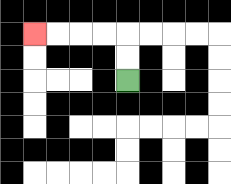{'start': '[5, 3]', 'end': '[1, 1]', 'path_directions': 'U,U,L,L,L,L', 'path_coordinates': '[[5, 3], [5, 2], [5, 1], [4, 1], [3, 1], [2, 1], [1, 1]]'}